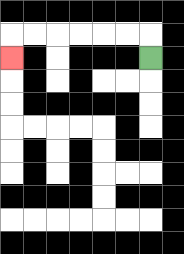{'start': '[6, 2]', 'end': '[0, 2]', 'path_directions': 'U,L,L,L,L,L,L,D', 'path_coordinates': '[[6, 2], [6, 1], [5, 1], [4, 1], [3, 1], [2, 1], [1, 1], [0, 1], [0, 2]]'}